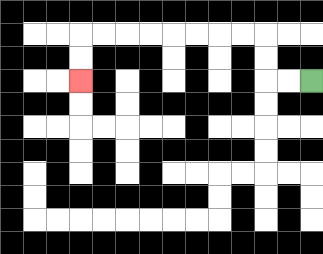{'start': '[13, 3]', 'end': '[3, 3]', 'path_directions': 'L,L,U,U,L,L,L,L,L,L,L,L,D,D', 'path_coordinates': '[[13, 3], [12, 3], [11, 3], [11, 2], [11, 1], [10, 1], [9, 1], [8, 1], [7, 1], [6, 1], [5, 1], [4, 1], [3, 1], [3, 2], [3, 3]]'}